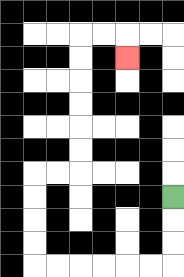{'start': '[7, 8]', 'end': '[5, 2]', 'path_directions': 'D,D,D,L,L,L,L,L,L,U,U,U,U,R,R,U,U,U,U,U,U,R,R,D', 'path_coordinates': '[[7, 8], [7, 9], [7, 10], [7, 11], [6, 11], [5, 11], [4, 11], [3, 11], [2, 11], [1, 11], [1, 10], [1, 9], [1, 8], [1, 7], [2, 7], [3, 7], [3, 6], [3, 5], [3, 4], [3, 3], [3, 2], [3, 1], [4, 1], [5, 1], [5, 2]]'}